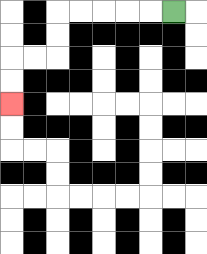{'start': '[7, 0]', 'end': '[0, 4]', 'path_directions': 'L,L,L,L,L,D,D,L,L,D,D', 'path_coordinates': '[[7, 0], [6, 0], [5, 0], [4, 0], [3, 0], [2, 0], [2, 1], [2, 2], [1, 2], [0, 2], [0, 3], [0, 4]]'}